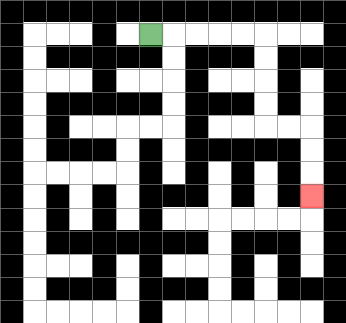{'start': '[6, 1]', 'end': '[13, 8]', 'path_directions': 'R,R,R,R,R,D,D,D,D,R,R,D,D,D', 'path_coordinates': '[[6, 1], [7, 1], [8, 1], [9, 1], [10, 1], [11, 1], [11, 2], [11, 3], [11, 4], [11, 5], [12, 5], [13, 5], [13, 6], [13, 7], [13, 8]]'}